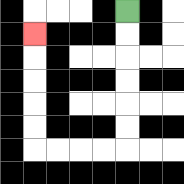{'start': '[5, 0]', 'end': '[1, 1]', 'path_directions': 'D,D,D,D,D,D,L,L,L,L,U,U,U,U,U', 'path_coordinates': '[[5, 0], [5, 1], [5, 2], [5, 3], [5, 4], [5, 5], [5, 6], [4, 6], [3, 6], [2, 6], [1, 6], [1, 5], [1, 4], [1, 3], [1, 2], [1, 1]]'}